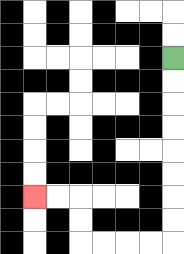{'start': '[7, 2]', 'end': '[1, 8]', 'path_directions': 'D,D,D,D,D,D,D,D,L,L,L,L,U,U,L,L', 'path_coordinates': '[[7, 2], [7, 3], [7, 4], [7, 5], [7, 6], [7, 7], [7, 8], [7, 9], [7, 10], [6, 10], [5, 10], [4, 10], [3, 10], [3, 9], [3, 8], [2, 8], [1, 8]]'}